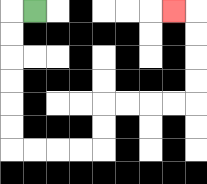{'start': '[1, 0]', 'end': '[7, 0]', 'path_directions': 'L,D,D,D,D,D,D,R,R,R,R,U,U,R,R,R,R,U,U,U,U,L', 'path_coordinates': '[[1, 0], [0, 0], [0, 1], [0, 2], [0, 3], [0, 4], [0, 5], [0, 6], [1, 6], [2, 6], [3, 6], [4, 6], [4, 5], [4, 4], [5, 4], [6, 4], [7, 4], [8, 4], [8, 3], [8, 2], [8, 1], [8, 0], [7, 0]]'}